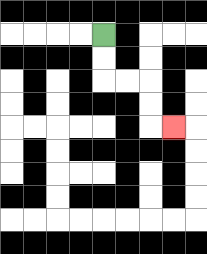{'start': '[4, 1]', 'end': '[7, 5]', 'path_directions': 'D,D,R,R,D,D,R', 'path_coordinates': '[[4, 1], [4, 2], [4, 3], [5, 3], [6, 3], [6, 4], [6, 5], [7, 5]]'}